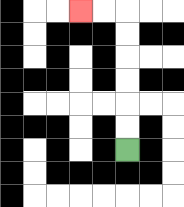{'start': '[5, 6]', 'end': '[3, 0]', 'path_directions': 'U,U,U,U,U,U,L,L', 'path_coordinates': '[[5, 6], [5, 5], [5, 4], [5, 3], [5, 2], [5, 1], [5, 0], [4, 0], [3, 0]]'}